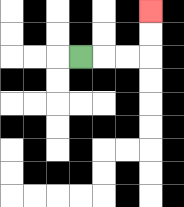{'start': '[3, 2]', 'end': '[6, 0]', 'path_directions': 'R,R,R,U,U', 'path_coordinates': '[[3, 2], [4, 2], [5, 2], [6, 2], [6, 1], [6, 0]]'}